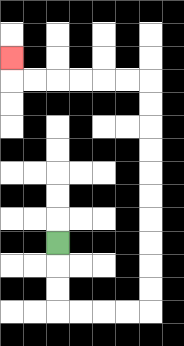{'start': '[2, 10]', 'end': '[0, 2]', 'path_directions': 'D,D,D,R,R,R,R,U,U,U,U,U,U,U,U,U,U,L,L,L,L,L,L,U', 'path_coordinates': '[[2, 10], [2, 11], [2, 12], [2, 13], [3, 13], [4, 13], [5, 13], [6, 13], [6, 12], [6, 11], [6, 10], [6, 9], [6, 8], [6, 7], [6, 6], [6, 5], [6, 4], [6, 3], [5, 3], [4, 3], [3, 3], [2, 3], [1, 3], [0, 3], [0, 2]]'}